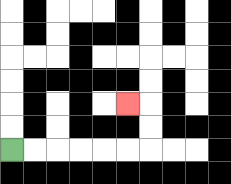{'start': '[0, 6]', 'end': '[5, 4]', 'path_directions': 'R,R,R,R,R,R,U,U,L', 'path_coordinates': '[[0, 6], [1, 6], [2, 6], [3, 6], [4, 6], [5, 6], [6, 6], [6, 5], [6, 4], [5, 4]]'}